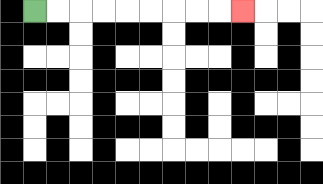{'start': '[1, 0]', 'end': '[10, 0]', 'path_directions': 'R,R,R,R,R,R,R,R,R', 'path_coordinates': '[[1, 0], [2, 0], [3, 0], [4, 0], [5, 0], [6, 0], [7, 0], [8, 0], [9, 0], [10, 0]]'}